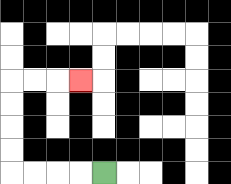{'start': '[4, 7]', 'end': '[3, 3]', 'path_directions': 'L,L,L,L,U,U,U,U,R,R,R', 'path_coordinates': '[[4, 7], [3, 7], [2, 7], [1, 7], [0, 7], [0, 6], [0, 5], [0, 4], [0, 3], [1, 3], [2, 3], [3, 3]]'}